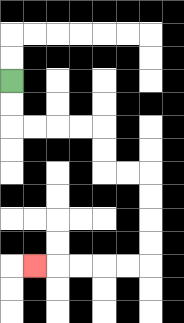{'start': '[0, 3]', 'end': '[1, 11]', 'path_directions': 'D,D,R,R,R,R,D,D,R,R,D,D,D,D,L,L,L,L,L', 'path_coordinates': '[[0, 3], [0, 4], [0, 5], [1, 5], [2, 5], [3, 5], [4, 5], [4, 6], [4, 7], [5, 7], [6, 7], [6, 8], [6, 9], [6, 10], [6, 11], [5, 11], [4, 11], [3, 11], [2, 11], [1, 11]]'}